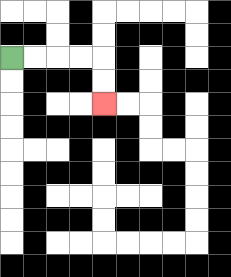{'start': '[0, 2]', 'end': '[4, 4]', 'path_directions': 'R,R,R,R,D,D', 'path_coordinates': '[[0, 2], [1, 2], [2, 2], [3, 2], [4, 2], [4, 3], [4, 4]]'}